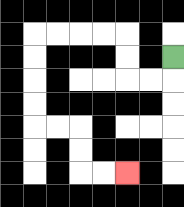{'start': '[7, 2]', 'end': '[5, 7]', 'path_directions': 'D,L,L,U,U,L,L,L,L,D,D,D,D,R,R,D,D,R,R', 'path_coordinates': '[[7, 2], [7, 3], [6, 3], [5, 3], [5, 2], [5, 1], [4, 1], [3, 1], [2, 1], [1, 1], [1, 2], [1, 3], [1, 4], [1, 5], [2, 5], [3, 5], [3, 6], [3, 7], [4, 7], [5, 7]]'}